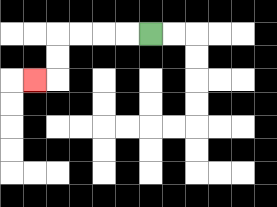{'start': '[6, 1]', 'end': '[1, 3]', 'path_directions': 'L,L,L,L,D,D,L', 'path_coordinates': '[[6, 1], [5, 1], [4, 1], [3, 1], [2, 1], [2, 2], [2, 3], [1, 3]]'}